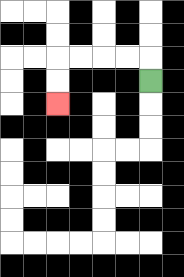{'start': '[6, 3]', 'end': '[2, 4]', 'path_directions': 'U,L,L,L,L,D,D', 'path_coordinates': '[[6, 3], [6, 2], [5, 2], [4, 2], [3, 2], [2, 2], [2, 3], [2, 4]]'}